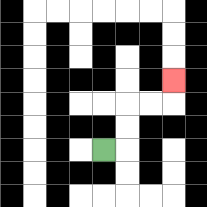{'start': '[4, 6]', 'end': '[7, 3]', 'path_directions': 'R,U,U,R,R,U', 'path_coordinates': '[[4, 6], [5, 6], [5, 5], [5, 4], [6, 4], [7, 4], [7, 3]]'}